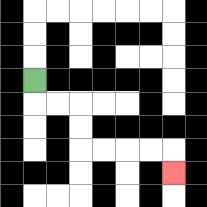{'start': '[1, 3]', 'end': '[7, 7]', 'path_directions': 'D,R,R,D,D,R,R,R,R,D', 'path_coordinates': '[[1, 3], [1, 4], [2, 4], [3, 4], [3, 5], [3, 6], [4, 6], [5, 6], [6, 6], [7, 6], [7, 7]]'}